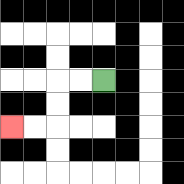{'start': '[4, 3]', 'end': '[0, 5]', 'path_directions': 'L,L,D,D,L,L', 'path_coordinates': '[[4, 3], [3, 3], [2, 3], [2, 4], [2, 5], [1, 5], [0, 5]]'}